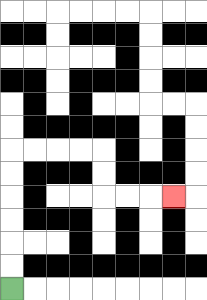{'start': '[0, 12]', 'end': '[7, 8]', 'path_directions': 'U,U,U,U,U,U,R,R,R,R,D,D,R,R,R', 'path_coordinates': '[[0, 12], [0, 11], [0, 10], [0, 9], [0, 8], [0, 7], [0, 6], [1, 6], [2, 6], [3, 6], [4, 6], [4, 7], [4, 8], [5, 8], [6, 8], [7, 8]]'}